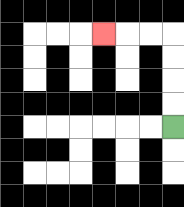{'start': '[7, 5]', 'end': '[4, 1]', 'path_directions': 'U,U,U,U,L,L,L', 'path_coordinates': '[[7, 5], [7, 4], [7, 3], [7, 2], [7, 1], [6, 1], [5, 1], [4, 1]]'}